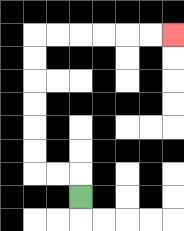{'start': '[3, 8]', 'end': '[7, 1]', 'path_directions': 'U,L,L,U,U,U,U,U,U,R,R,R,R,R,R', 'path_coordinates': '[[3, 8], [3, 7], [2, 7], [1, 7], [1, 6], [1, 5], [1, 4], [1, 3], [1, 2], [1, 1], [2, 1], [3, 1], [4, 1], [5, 1], [6, 1], [7, 1]]'}